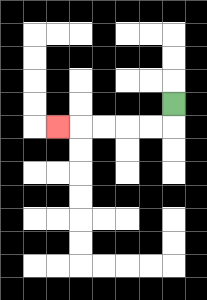{'start': '[7, 4]', 'end': '[2, 5]', 'path_directions': 'D,L,L,L,L,L', 'path_coordinates': '[[7, 4], [7, 5], [6, 5], [5, 5], [4, 5], [3, 5], [2, 5]]'}